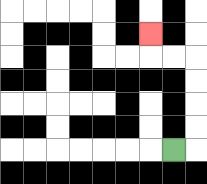{'start': '[7, 6]', 'end': '[6, 1]', 'path_directions': 'R,U,U,U,U,L,L,U', 'path_coordinates': '[[7, 6], [8, 6], [8, 5], [8, 4], [8, 3], [8, 2], [7, 2], [6, 2], [6, 1]]'}